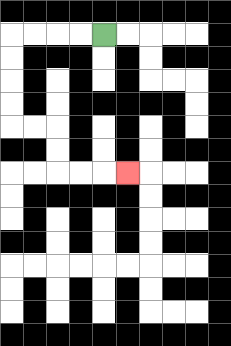{'start': '[4, 1]', 'end': '[5, 7]', 'path_directions': 'L,L,L,L,D,D,D,D,R,R,D,D,R,R,R', 'path_coordinates': '[[4, 1], [3, 1], [2, 1], [1, 1], [0, 1], [0, 2], [0, 3], [0, 4], [0, 5], [1, 5], [2, 5], [2, 6], [2, 7], [3, 7], [4, 7], [5, 7]]'}